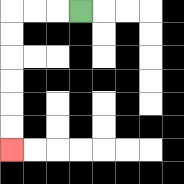{'start': '[3, 0]', 'end': '[0, 6]', 'path_directions': 'L,L,L,D,D,D,D,D,D', 'path_coordinates': '[[3, 0], [2, 0], [1, 0], [0, 0], [0, 1], [0, 2], [0, 3], [0, 4], [0, 5], [0, 6]]'}